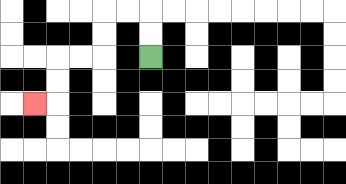{'start': '[6, 2]', 'end': '[1, 4]', 'path_directions': 'U,U,L,L,D,D,L,L,D,D,L', 'path_coordinates': '[[6, 2], [6, 1], [6, 0], [5, 0], [4, 0], [4, 1], [4, 2], [3, 2], [2, 2], [2, 3], [2, 4], [1, 4]]'}